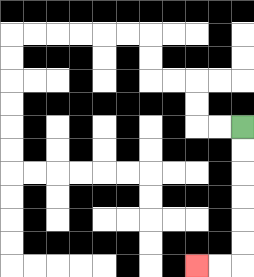{'start': '[10, 5]', 'end': '[8, 11]', 'path_directions': 'D,D,D,D,D,D,L,L', 'path_coordinates': '[[10, 5], [10, 6], [10, 7], [10, 8], [10, 9], [10, 10], [10, 11], [9, 11], [8, 11]]'}